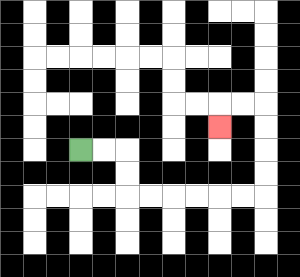{'start': '[3, 6]', 'end': '[9, 5]', 'path_directions': 'R,R,D,D,R,R,R,R,R,R,U,U,U,U,L,L,D', 'path_coordinates': '[[3, 6], [4, 6], [5, 6], [5, 7], [5, 8], [6, 8], [7, 8], [8, 8], [9, 8], [10, 8], [11, 8], [11, 7], [11, 6], [11, 5], [11, 4], [10, 4], [9, 4], [9, 5]]'}